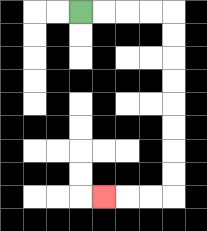{'start': '[3, 0]', 'end': '[4, 8]', 'path_directions': 'R,R,R,R,D,D,D,D,D,D,D,D,L,L,L', 'path_coordinates': '[[3, 0], [4, 0], [5, 0], [6, 0], [7, 0], [7, 1], [7, 2], [7, 3], [7, 4], [7, 5], [7, 6], [7, 7], [7, 8], [6, 8], [5, 8], [4, 8]]'}